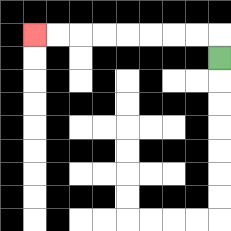{'start': '[9, 2]', 'end': '[1, 1]', 'path_directions': 'U,L,L,L,L,L,L,L,L', 'path_coordinates': '[[9, 2], [9, 1], [8, 1], [7, 1], [6, 1], [5, 1], [4, 1], [3, 1], [2, 1], [1, 1]]'}